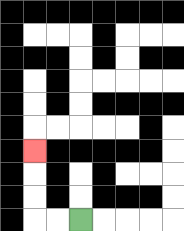{'start': '[3, 9]', 'end': '[1, 6]', 'path_directions': 'L,L,U,U,U', 'path_coordinates': '[[3, 9], [2, 9], [1, 9], [1, 8], [1, 7], [1, 6]]'}